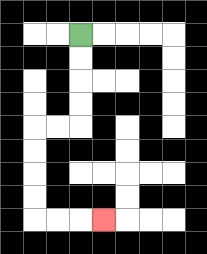{'start': '[3, 1]', 'end': '[4, 9]', 'path_directions': 'D,D,D,D,L,L,D,D,D,D,R,R,R', 'path_coordinates': '[[3, 1], [3, 2], [3, 3], [3, 4], [3, 5], [2, 5], [1, 5], [1, 6], [1, 7], [1, 8], [1, 9], [2, 9], [3, 9], [4, 9]]'}